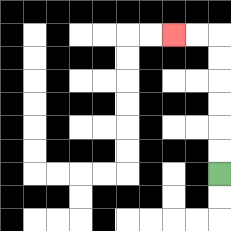{'start': '[9, 7]', 'end': '[7, 1]', 'path_directions': 'U,U,U,U,U,U,L,L', 'path_coordinates': '[[9, 7], [9, 6], [9, 5], [9, 4], [9, 3], [9, 2], [9, 1], [8, 1], [7, 1]]'}